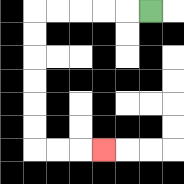{'start': '[6, 0]', 'end': '[4, 6]', 'path_directions': 'L,L,L,L,L,D,D,D,D,D,D,R,R,R', 'path_coordinates': '[[6, 0], [5, 0], [4, 0], [3, 0], [2, 0], [1, 0], [1, 1], [1, 2], [1, 3], [1, 4], [1, 5], [1, 6], [2, 6], [3, 6], [4, 6]]'}